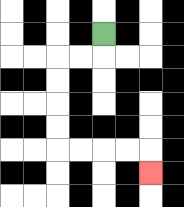{'start': '[4, 1]', 'end': '[6, 7]', 'path_directions': 'D,L,L,D,D,D,D,R,R,R,R,D', 'path_coordinates': '[[4, 1], [4, 2], [3, 2], [2, 2], [2, 3], [2, 4], [2, 5], [2, 6], [3, 6], [4, 6], [5, 6], [6, 6], [6, 7]]'}